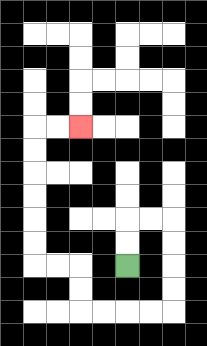{'start': '[5, 11]', 'end': '[3, 5]', 'path_directions': 'U,U,R,R,D,D,D,D,L,L,L,L,U,U,L,L,U,U,U,U,U,U,R,R', 'path_coordinates': '[[5, 11], [5, 10], [5, 9], [6, 9], [7, 9], [7, 10], [7, 11], [7, 12], [7, 13], [6, 13], [5, 13], [4, 13], [3, 13], [3, 12], [3, 11], [2, 11], [1, 11], [1, 10], [1, 9], [1, 8], [1, 7], [1, 6], [1, 5], [2, 5], [3, 5]]'}